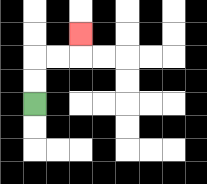{'start': '[1, 4]', 'end': '[3, 1]', 'path_directions': 'U,U,R,R,U', 'path_coordinates': '[[1, 4], [1, 3], [1, 2], [2, 2], [3, 2], [3, 1]]'}